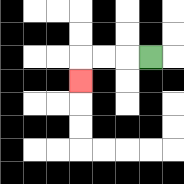{'start': '[6, 2]', 'end': '[3, 3]', 'path_directions': 'L,L,L,D', 'path_coordinates': '[[6, 2], [5, 2], [4, 2], [3, 2], [3, 3]]'}